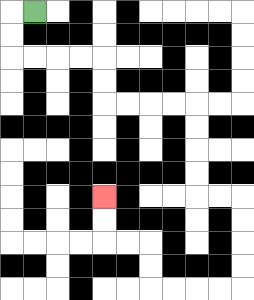{'start': '[1, 0]', 'end': '[4, 8]', 'path_directions': 'L,D,D,R,R,R,R,D,D,R,R,R,R,D,D,D,D,R,R,D,D,D,D,L,L,L,L,U,U,L,L,U,U', 'path_coordinates': '[[1, 0], [0, 0], [0, 1], [0, 2], [1, 2], [2, 2], [3, 2], [4, 2], [4, 3], [4, 4], [5, 4], [6, 4], [7, 4], [8, 4], [8, 5], [8, 6], [8, 7], [8, 8], [9, 8], [10, 8], [10, 9], [10, 10], [10, 11], [10, 12], [9, 12], [8, 12], [7, 12], [6, 12], [6, 11], [6, 10], [5, 10], [4, 10], [4, 9], [4, 8]]'}